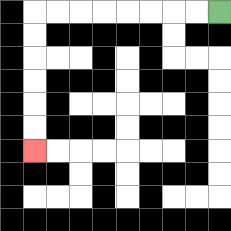{'start': '[9, 0]', 'end': '[1, 6]', 'path_directions': 'L,L,L,L,L,L,L,L,D,D,D,D,D,D', 'path_coordinates': '[[9, 0], [8, 0], [7, 0], [6, 0], [5, 0], [4, 0], [3, 0], [2, 0], [1, 0], [1, 1], [1, 2], [1, 3], [1, 4], [1, 5], [1, 6]]'}